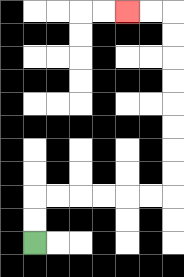{'start': '[1, 10]', 'end': '[5, 0]', 'path_directions': 'U,U,R,R,R,R,R,R,U,U,U,U,U,U,U,U,L,L', 'path_coordinates': '[[1, 10], [1, 9], [1, 8], [2, 8], [3, 8], [4, 8], [5, 8], [6, 8], [7, 8], [7, 7], [7, 6], [7, 5], [7, 4], [7, 3], [7, 2], [7, 1], [7, 0], [6, 0], [5, 0]]'}